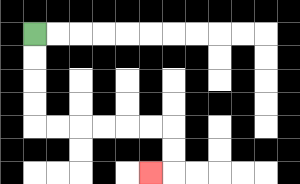{'start': '[1, 1]', 'end': '[6, 7]', 'path_directions': 'D,D,D,D,R,R,R,R,R,R,D,D,L', 'path_coordinates': '[[1, 1], [1, 2], [1, 3], [1, 4], [1, 5], [2, 5], [3, 5], [4, 5], [5, 5], [6, 5], [7, 5], [7, 6], [7, 7], [6, 7]]'}